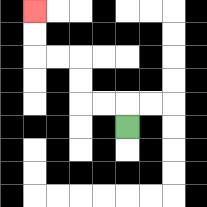{'start': '[5, 5]', 'end': '[1, 0]', 'path_directions': 'U,L,L,U,U,L,L,U,U', 'path_coordinates': '[[5, 5], [5, 4], [4, 4], [3, 4], [3, 3], [3, 2], [2, 2], [1, 2], [1, 1], [1, 0]]'}